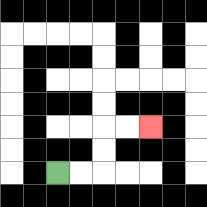{'start': '[2, 7]', 'end': '[6, 5]', 'path_directions': 'R,R,U,U,R,R', 'path_coordinates': '[[2, 7], [3, 7], [4, 7], [4, 6], [4, 5], [5, 5], [6, 5]]'}